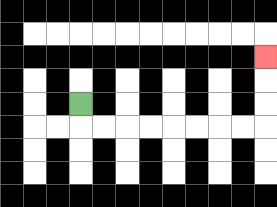{'start': '[3, 4]', 'end': '[11, 2]', 'path_directions': 'D,R,R,R,R,R,R,R,R,U,U,U', 'path_coordinates': '[[3, 4], [3, 5], [4, 5], [5, 5], [6, 5], [7, 5], [8, 5], [9, 5], [10, 5], [11, 5], [11, 4], [11, 3], [11, 2]]'}